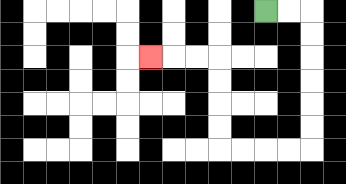{'start': '[11, 0]', 'end': '[6, 2]', 'path_directions': 'R,R,D,D,D,D,D,D,L,L,L,L,U,U,U,U,L,L,L', 'path_coordinates': '[[11, 0], [12, 0], [13, 0], [13, 1], [13, 2], [13, 3], [13, 4], [13, 5], [13, 6], [12, 6], [11, 6], [10, 6], [9, 6], [9, 5], [9, 4], [9, 3], [9, 2], [8, 2], [7, 2], [6, 2]]'}